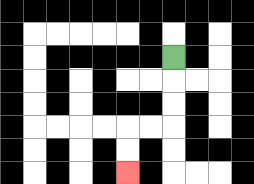{'start': '[7, 2]', 'end': '[5, 7]', 'path_directions': 'D,D,D,L,L,D,D', 'path_coordinates': '[[7, 2], [7, 3], [7, 4], [7, 5], [6, 5], [5, 5], [5, 6], [5, 7]]'}